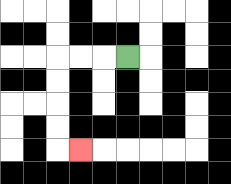{'start': '[5, 2]', 'end': '[3, 6]', 'path_directions': 'L,L,L,D,D,D,D,R', 'path_coordinates': '[[5, 2], [4, 2], [3, 2], [2, 2], [2, 3], [2, 4], [2, 5], [2, 6], [3, 6]]'}